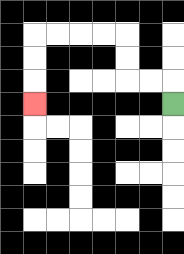{'start': '[7, 4]', 'end': '[1, 4]', 'path_directions': 'U,L,L,U,U,L,L,L,L,D,D,D', 'path_coordinates': '[[7, 4], [7, 3], [6, 3], [5, 3], [5, 2], [5, 1], [4, 1], [3, 1], [2, 1], [1, 1], [1, 2], [1, 3], [1, 4]]'}